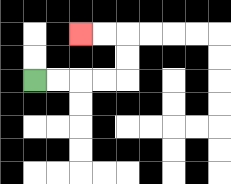{'start': '[1, 3]', 'end': '[3, 1]', 'path_directions': 'R,R,R,R,U,U,L,L', 'path_coordinates': '[[1, 3], [2, 3], [3, 3], [4, 3], [5, 3], [5, 2], [5, 1], [4, 1], [3, 1]]'}